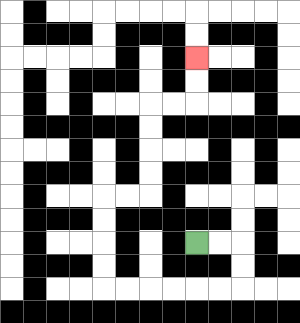{'start': '[8, 10]', 'end': '[8, 2]', 'path_directions': 'R,R,D,D,L,L,L,L,L,L,U,U,U,U,R,R,U,U,U,U,R,R,U,U', 'path_coordinates': '[[8, 10], [9, 10], [10, 10], [10, 11], [10, 12], [9, 12], [8, 12], [7, 12], [6, 12], [5, 12], [4, 12], [4, 11], [4, 10], [4, 9], [4, 8], [5, 8], [6, 8], [6, 7], [6, 6], [6, 5], [6, 4], [7, 4], [8, 4], [8, 3], [8, 2]]'}